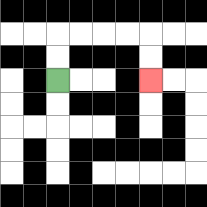{'start': '[2, 3]', 'end': '[6, 3]', 'path_directions': 'U,U,R,R,R,R,D,D', 'path_coordinates': '[[2, 3], [2, 2], [2, 1], [3, 1], [4, 1], [5, 1], [6, 1], [6, 2], [6, 3]]'}